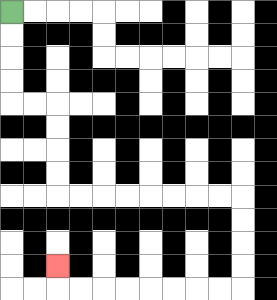{'start': '[0, 0]', 'end': '[2, 11]', 'path_directions': 'D,D,D,D,R,R,D,D,D,D,R,R,R,R,R,R,R,R,D,D,D,D,L,L,L,L,L,L,L,L,U', 'path_coordinates': '[[0, 0], [0, 1], [0, 2], [0, 3], [0, 4], [1, 4], [2, 4], [2, 5], [2, 6], [2, 7], [2, 8], [3, 8], [4, 8], [5, 8], [6, 8], [7, 8], [8, 8], [9, 8], [10, 8], [10, 9], [10, 10], [10, 11], [10, 12], [9, 12], [8, 12], [7, 12], [6, 12], [5, 12], [4, 12], [3, 12], [2, 12], [2, 11]]'}